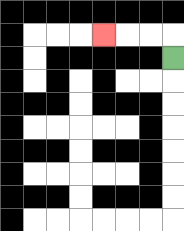{'start': '[7, 2]', 'end': '[4, 1]', 'path_directions': 'U,L,L,L', 'path_coordinates': '[[7, 2], [7, 1], [6, 1], [5, 1], [4, 1]]'}